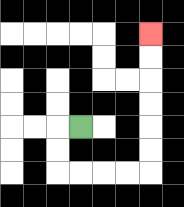{'start': '[3, 5]', 'end': '[6, 1]', 'path_directions': 'L,D,D,R,R,R,R,U,U,U,U,U,U', 'path_coordinates': '[[3, 5], [2, 5], [2, 6], [2, 7], [3, 7], [4, 7], [5, 7], [6, 7], [6, 6], [6, 5], [6, 4], [6, 3], [6, 2], [6, 1]]'}